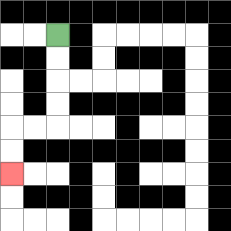{'start': '[2, 1]', 'end': '[0, 7]', 'path_directions': 'D,D,D,D,L,L,D,D', 'path_coordinates': '[[2, 1], [2, 2], [2, 3], [2, 4], [2, 5], [1, 5], [0, 5], [0, 6], [0, 7]]'}